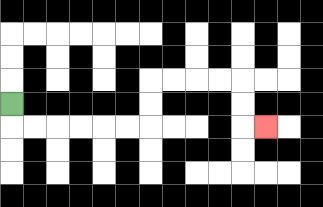{'start': '[0, 4]', 'end': '[11, 5]', 'path_directions': 'D,R,R,R,R,R,R,U,U,R,R,R,R,D,D,R', 'path_coordinates': '[[0, 4], [0, 5], [1, 5], [2, 5], [3, 5], [4, 5], [5, 5], [6, 5], [6, 4], [6, 3], [7, 3], [8, 3], [9, 3], [10, 3], [10, 4], [10, 5], [11, 5]]'}